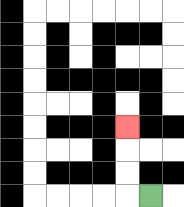{'start': '[6, 8]', 'end': '[5, 5]', 'path_directions': 'L,U,U,U', 'path_coordinates': '[[6, 8], [5, 8], [5, 7], [5, 6], [5, 5]]'}